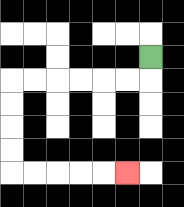{'start': '[6, 2]', 'end': '[5, 7]', 'path_directions': 'D,L,L,L,L,L,L,D,D,D,D,R,R,R,R,R', 'path_coordinates': '[[6, 2], [6, 3], [5, 3], [4, 3], [3, 3], [2, 3], [1, 3], [0, 3], [0, 4], [0, 5], [0, 6], [0, 7], [1, 7], [2, 7], [3, 7], [4, 7], [5, 7]]'}